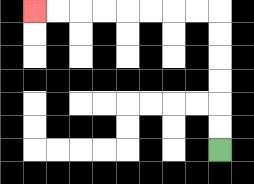{'start': '[9, 6]', 'end': '[1, 0]', 'path_directions': 'U,U,U,U,U,U,L,L,L,L,L,L,L,L', 'path_coordinates': '[[9, 6], [9, 5], [9, 4], [9, 3], [9, 2], [9, 1], [9, 0], [8, 0], [7, 0], [6, 0], [5, 0], [4, 0], [3, 0], [2, 0], [1, 0]]'}